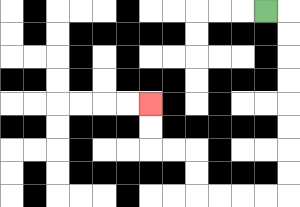{'start': '[11, 0]', 'end': '[6, 4]', 'path_directions': 'R,D,D,D,D,D,D,D,D,L,L,L,L,U,U,L,L,U,U', 'path_coordinates': '[[11, 0], [12, 0], [12, 1], [12, 2], [12, 3], [12, 4], [12, 5], [12, 6], [12, 7], [12, 8], [11, 8], [10, 8], [9, 8], [8, 8], [8, 7], [8, 6], [7, 6], [6, 6], [6, 5], [6, 4]]'}